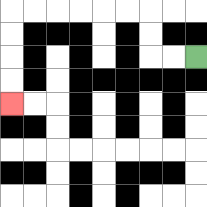{'start': '[8, 2]', 'end': '[0, 4]', 'path_directions': 'L,L,U,U,L,L,L,L,L,L,D,D,D,D', 'path_coordinates': '[[8, 2], [7, 2], [6, 2], [6, 1], [6, 0], [5, 0], [4, 0], [3, 0], [2, 0], [1, 0], [0, 0], [0, 1], [0, 2], [0, 3], [0, 4]]'}